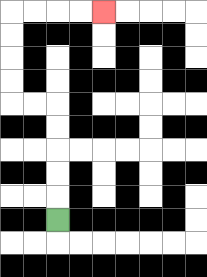{'start': '[2, 9]', 'end': '[4, 0]', 'path_directions': 'U,U,U,U,U,L,L,U,U,U,U,R,R,R,R', 'path_coordinates': '[[2, 9], [2, 8], [2, 7], [2, 6], [2, 5], [2, 4], [1, 4], [0, 4], [0, 3], [0, 2], [0, 1], [0, 0], [1, 0], [2, 0], [3, 0], [4, 0]]'}